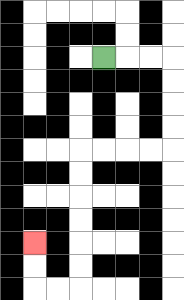{'start': '[4, 2]', 'end': '[1, 10]', 'path_directions': 'R,R,R,D,D,D,D,L,L,L,L,D,D,D,D,D,D,L,L,U,U', 'path_coordinates': '[[4, 2], [5, 2], [6, 2], [7, 2], [7, 3], [7, 4], [7, 5], [7, 6], [6, 6], [5, 6], [4, 6], [3, 6], [3, 7], [3, 8], [3, 9], [3, 10], [3, 11], [3, 12], [2, 12], [1, 12], [1, 11], [1, 10]]'}